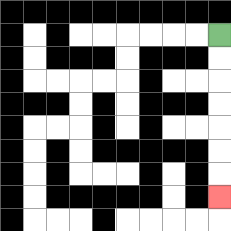{'start': '[9, 1]', 'end': '[9, 8]', 'path_directions': 'D,D,D,D,D,D,D', 'path_coordinates': '[[9, 1], [9, 2], [9, 3], [9, 4], [9, 5], [9, 6], [9, 7], [9, 8]]'}